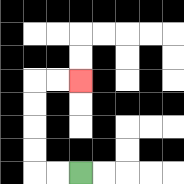{'start': '[3, 7]', 'end': '[3, 3]', 'path_directions': 'L,L,U,U,U,U,R,R', 'path_coordinates': '[[3, 7], [2, 7], [1, 7], [1, 6], [1, 5], [1, 4], [1, 3], [2, 3], [3, 3]]'}